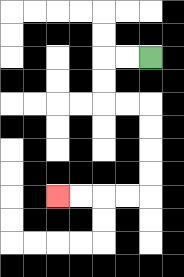{'start': '[6, 2]', 'end': '[2, 8]', 'path_directions': 'L,L,D,D,R,R,D,D,D,D,L,L,L,L', 'path_coordinates': '[[6, 2], [5, 2], [4, 2], [4, 3], [4, 4], [5, 4], [6, 4], [6, 5], [6, 6], [6, 7], [6, 8], [5, 8], [4, 8], [3, 8], [2, 8]]'}